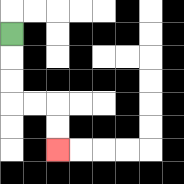{'start': '[0, 1]', 'end': '[2, 6]', 'path_directions': 'D,D,D,R,R,D,D', 'path_coordinates': '[[0, 1], [0, 2], [0, 3], [0, 4], [1, 4], [2, 4], [2, 5], [2, 6]]'}